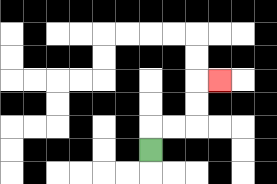{'start': '[6, 6]', 'end': '[9, 3]', 'path_directions': 'U,R,R,U,U,R', 'path_coordinates': '[[6, 6], [6, 5], [7, 5], [8, 5], [8, 4], [8, 3], [9, 3]]'}